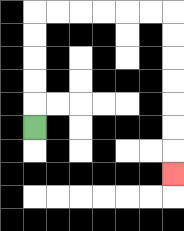{'start': '[1, 5]', 'end': '[7, 7]', 'path_directions': 'U,U,U,U,U,R,R,R,R,R,R,D,D,D,D,D,D,D', 'path_coordinates': '[[1, 5], [1, 4], [1, 3], [1, 2], [1, 1], [1, 0], [2, 0], [3, 0], [4, 0], [5, 0], [6, 0], [7, 0], [7, 1], [7, 2], [7, 3], [7, 4], [7, 5], [7, 6], [7, 7]]'}